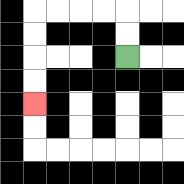{'start': '[5, 2]', 'end': '[1, 4]', 'path_directions': 'U,U,L,L,L,L,D,D,D,D', 'path_coordinates': '[[5, 2], [5, 1], [5, 0], [4, 0], [3, 0], [2, 0], [1, 0], [1, 1], [1, 2], [1, 3], [1, 4]]'}